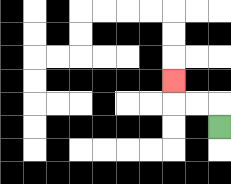{'start': '[9, 5]', 'end': '[7, 3]', 'path_directions': 'U,L,L,U', 'path_coordinates': '[[9, 5], [9, 4], [8, 4], [7, 4], [7, 3]]'}